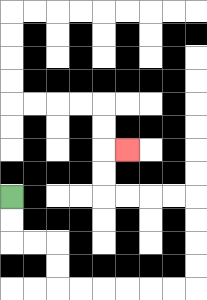{'start': '[0, 8]', 'end': '[5, 6]', 'path_directions': 'D,D,R,R,D,D,R,R,R,R,R,R,U,U,U,U,L,L,L,L,U,U,R', 'path_coordinates': '[[0, 8], [0, 9], [0, 10], [1, 10], [2, 10], [2, 11], [2, 12], [3, 12], [4, 12], [5, 12], [6, 12], [7, 12], [8, 12], [8, 11], [8, 10], [8, 9], [8, 8], [7, 8], [6, 8], [5, 8], [4, 8], [4, 7], [4, 6], [5, 6]]'}